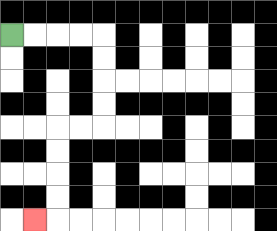{'start': '[0, 1]', 'end': '[1, 9]', 'path_directions': 'R,R,R,R,D,D,D,D,L,L,D,D,D,D,L', 'path_coordinates': '[[0, 1], [1, 1], [2, 1], [3, 1], [4, 1], [4, 2], [4, 3], [4, 4], [4, 5], [3, 5], [2, 5], [2, 6], [2, 7], [2, 8], [2, 9], [1, 9]]'}